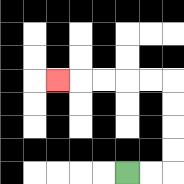{'start': '[5, 7]', 'end': '[2, 3]', 'path_directions': 'R,R,U,U,U,U,L,L,L,L,L', 'path_coordinates': '[[5, 7], [6, 7], [7, 7], [7, 6], [7, 5], [7, 4], [7, 3], [6, 3], [5, 3], [4, 3], [3, 3], [2, 3]]'}